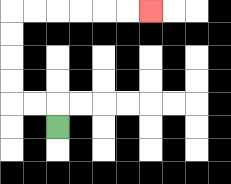{'start': '[2, 5]', 'end': '[6, 0]', 'path_directions': 'U,L,L,U,U,U,U,R,R,R,R,R,R', 'path_coordinates': '[[2, 5], [2, 4], [1, 4], [0, 4], [0, 3], [0, 2], [0, 1], [0, 0], [1, 0], [2, 0], [3, 0], [4, 0], [5, 0], [6, 0]]'}